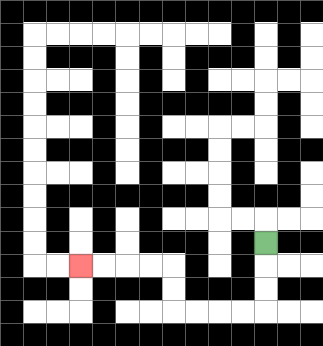{'start': '[11, 10]', 'end': '[3, 11]', 'path_directions': 'D,D,D,L,L,L,L,U,U,L,L,L,L', 'path_coordinates': '[[11, 10], [11, 11], [11, 12], [11, 13], [10, 13], [9, 13], [8, 13], [7, 13], [7, 12], [7, 11], [6, 11], [5, 11], [4, 11], [3, 11]]'}